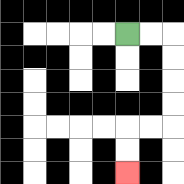{'start': '[5, 1]', 'end': '[5, 7]', 'path_directions': 'R,R,D,D,D,D,L,L,D,D', 'path_coordinates': '[[5, 1], [6, 1], [7, 1], [7, 2], [7, 3], [7, 4], [7, 5], [6, 5], [5, 5], [5, 6], [5, 7]]'}